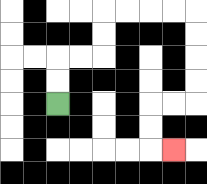{'start': '[2, 4]', 'end': '[7, 6]', 'path_directions': 'U,U,R,R,U,U,R,R,R,R,D,D,D,D,L,L,D,D,R', 'path_coordinates': '[[2, 4], [2, 3], [2, 2], [3, 2], [4, 2], [4, 1], [4, 0], [5, 0], [6, 0], [7, 0], [8, 0], [8, 1], [8, 2], [8, 3], [8, 4], [7, 4], [6, 4], [6, 5], [6, 6], [7, 6]]'}